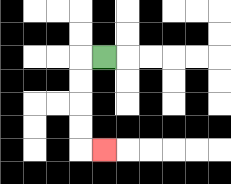{'start': '[4, 2]', 'end': '[4, 6]', 'path_directions': 'L,D,D,D,D,R', 'path_coordinates': '[[4, 2], [3, 2], [3, 3], [3, 4], [3, 5], [3, 6], [4, 6]]'}